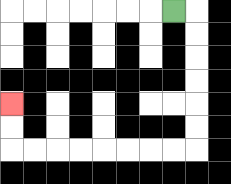{'start': '[7, 0]', 'end': '[0, 4]', 'path_directions': 'R,D,D,D,D,D,D,L,L,L,L,L,L,L,L,U,U', 'path_coordinates': '[[7, 0], [8, 0], [8, 1], [8, 2], [8, 3], [8, 4], [8, 5], [8, 6], [7, 6], [6, 6], [5, 6], [4, 6], [3, 6], [2, 6], [1, 6], [0, 6], [0, 5], [0, 4]]'}